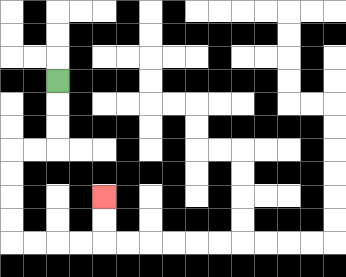{'start': '[2, 3]', 'end': '[4, 8]', 'path_directions': 'D,D,D,L,L,D,D,D,D,R,R,R,R,U,U', 'path_coordinates': '[[2, 3], [2, 4], [2, 5], [2, 6], [1, 6], [0, 6], [0, 7], [0, 8], [0, 9], [0, 10], [1, 10], [2, 10], [3, 10], [4, 10], [4, 9], [4, 8]]'}